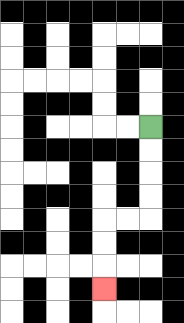{'start': '[6, 5]', 'end': '[4, 12]', 'path_directions': 'D,D,D,D,L,L,D,D,D', 'path_coordinates': '[[6, 5], [6, 6], [6, 7], [6, 8], [6, 9], [5, 9], [4, 9], [4, 10], [4, 11], [4, 12]]'}